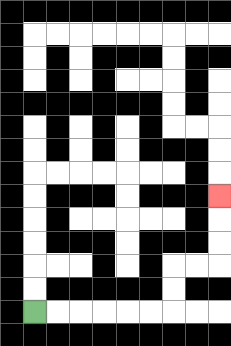{'start': '[1, 13]', 'end': '[9, 8]', 'path_directions': 'R,R,R,R,R,R,U,U,R,R,U,U,U', 'path_coordinates': '[[1, 13], [2, 13], [3, 13], [4, 13], [5, 13], [6, 13], [7, 13], [7, 12], [7, 11], [8, 11], [9, 11], [9, 10], [9, 9], [9, 8]]'}